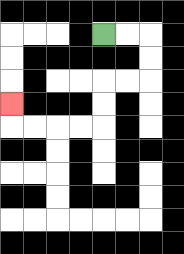{'start': '[4, 1]', 'end': '[0, 4]', 'path_directions': 'R,R,D,D,L,L,D,D,L,L,L,L,U', 'path_coordinates': '[[4, 1], [5, 1], [6, 1], [6, 2], [6, 3], [5, 3], [4, 3], [4, 4], [4, 5], [3, 5], [2, 5], [1, 5], [0, 5], [0, 4]]'}